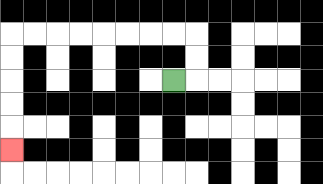{'start': '[7, 3]', 'end': '[0, 6]', 'path_directions': 'R,U,U,L,L,L,L,L,L,L,L,D,D,D,D,D', 'path_coordinates': '[[7, 3], [8, 3], [8, 2], [8, 1], [7, 1], [6, 1], [5, 1], [4, 1], [3, 1], [2, 1], [1, 1], [0, 1], [0, 2], [0, 3], [0, 4], [0, 5], [0, 6]]'}